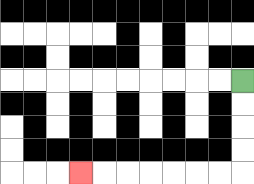{'start': '[10, 3]', 'end': '[3, 7]', 'path_directions': 'D,D,D,D,L,L,L,L,L,L,L', 'path_coordinates': '[[10, 3], [10, 4], [10, 5], [10, 6], [10, 7], [9, 7], [8, 7], [7, 7], [6, 7], [5, 7], [4, 7], [3, 7]]'}